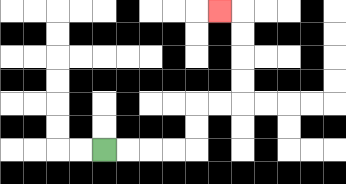{'start': '[4, 6]', 'end': '[9, 0]', 'path_directions': 'R,R,R,R,U,U,R,R,U,U,U,U,L', 'path_coordinates': '[[4, 6], [5, 6], [6, 6], [7, 6], [8, 6], [8, 5], [8, 4], [9, 4], [10, 4], [10, 3], [10, 2], [10, 1], [10, 0], [9, 0]]'}